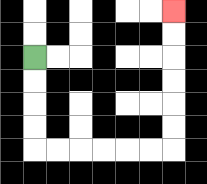{'start': '[1, 2]', 'end': '[7, 0]', 'path_directions': 'D,D,D,D,R,R,R,R,R,R,U,U,U,U,U,U', 'path_coordinates': '[[1, 2], [1, 3], [1, 4], [1, 5], [1, 6], [2, 6], [3, 6], [4, 6], [5, 6], [6, 6], [7, 6], [7, 5], [7, 4], [7, 3], [7, 2], [7, 1], [7, 0]]'}